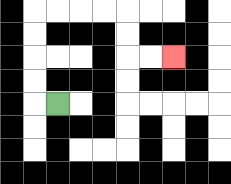{'start': '[2, 4]', 'end': '[7, 2]', 'path_directions': 'L,U,U,U,U,R,R,R,R,D,D,R,R', 'path_coordinates': '[[2, 4], [1, 4], [1, 3], [1, 2], [1, 1], [1, 0], [2, 0], [3, 0], [4, 0], [5, 0], [5, 1], [5, 2], [6, 2], [7, 2]]'}